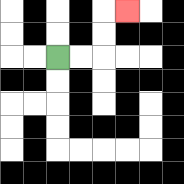{'start': '[2, 2]', 'end': '[5, 0]', 'path_directions': 'R,R,U,U,R', 'path_coordinates': '[[2, 2], [3, 2], [4, 2], [4, 1], [4, 0], [5, 0]]'}